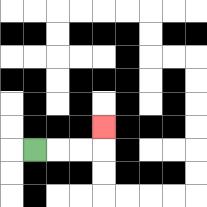{'start': '[1, 6]', 'end': '[4, 5]', 'path_directions': 'R,R,R,U', 'path_coordinates': '[[1, 6], [2, 6], [3, 6], [4, 6], [4, 5]]'}